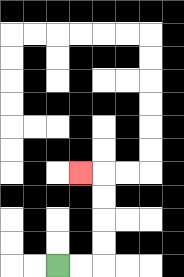{'start': '[2, 11]', 'end': '[3, 7]', 'path_directions': 'R,R,U,U,U,U,L', 'path_coordinates': '[[2, 11], [3, 11], [4, 11], [4, 10], [4, 9], [4, 8], [4, 7], [3, 7]]'}